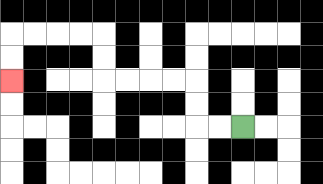{'start': '[10, 5]', 'end': '[0, 3]', 'path_directions': 'L,L,U,U,L,L,L,L,U,U,L,L,L,L,D,D', 'path_coordinates': '[[10, 5], [9, 5], [8, 5], [8, 4], [8, 3], [7, 3], [6, 3], [5, 3], [4, 3], [4, 2], [4, 1], [3, 1], [2, 1], [1, 1], [0, 1], [0, 2], [0, 3]]'}